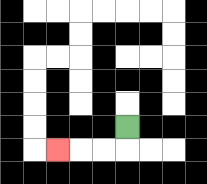{'start': '[5, 5]', 'end': '[2, 6]', 'path_directions': 'D,L,L,L', 'path_coordinates': '[[5, 5], [5, 6], [4, 6], [3, 6], [2, 6]]'}